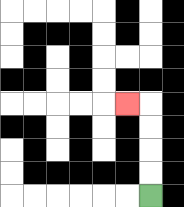{'start': '[6, 8]', 'end': '[5, 4]', 'path_directions': 'U,U,U,U,L', 'path_coordinates': '[[6, 8], [6, 7], [6, 6], [6, 5], [6, 4], [5, 4]]'}